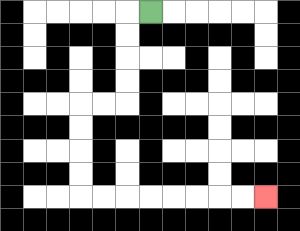{'start': '[6, 0]', 'end': '[11, 8]', 'path_directions': 'L,D,D,D,D,L,L,D,D,D,D,R,R,R,R,R,R,R,R', 'path_coordinates': '[[6, 0], [5, 0], [5, 1], [5, 2], [5, 3], [5, 4], [4, 4], [3, 4], [3, 5], [3, 6], [3, 7], [3, 8], [4, 8], [5, 8], [6, 8], [7, 8], [8, 8], [9, 8], [10, 8], [11, 8]]'}